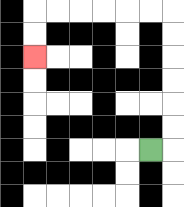{'start': '[6, 6]', 'end': '[1, 2]', 'path_directions': 'R,U,U,U,U,U,U,L,L,L,L,L,L,D,D', 'path_coordinates': '[[6, 6], [7, 6], [7, 5], [7, 4], [7, 3], [7, 2], [7, 1], [7, 0], [6, 0], [5, 0], [4, 0], [3, 0], [2, 0], [1, 0], [1, 1], [1, 2]]'}